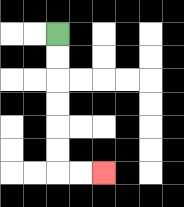{'start': '[2, 1]', 'end': '[4, 7]', 'path_directions': 'D,D,D,D,D,D,R,R', 'path_coordinates': '[[2, 1], [2, 2], [2, 3], [2, 4], [2, 5], [2, 6], [2, 7], [3, 7], [4, 7]]'}